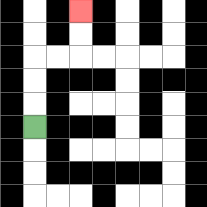{'start': '[1, 5]', 'end': '[3, 0]', 'path_directions': 'U,U,U,R,R,U,U', 'path_coordinates': '[[1, 5], [1, 4], [1, 3], [1, 2], [2, 2], [3, 2], [3, 1], [3, 0]]'}